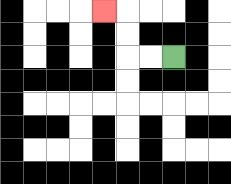{'start': '[7, 2]', 'end': '[4, 0]', 'path_directions': 'L,L,U,U,L', 'path_coordinates': '[[7, 2], [6, 2], [5, 2], [5, 1], [5, 0], [4, 0]]'}